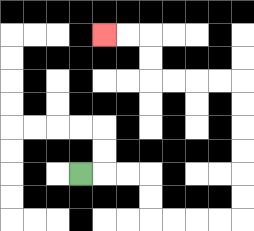{'start': '[3, 7]', 'end': '[4, 1]', 'path_directions': 'R,R,R,D,D,R,R,R,R,U,U,U,U,U,U,L,L,L,L,U,U,L,L', 'path_coordinates': '[[3, 7], [4, 7], [5, 7], [6, 7], [6, 8], [6, 9], [7, 9], [8, 9], [9, 9], [10, 9], [10, 8], [10, 7], [10, 6], [10, 5], [10, 4], [10, 3], [9, 3], [8, 3], [7, 3], [6, 3], [6, 2], [6, 1], [5, 1], [4, 1]]'}